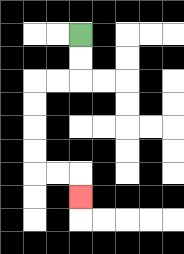{'start': '[3, 1]', 'end': '[3, 8]', 'path_directions': 'D,D,L,L,D,D,D,D,R,R,D', 'path_coordinates': '[[3, 1], [3, 2], [3, 3], [2, 3], [1, 3], [1, 4], [1, 5], [1, 6], [1, 7], [2, 7], [3, 7], [3, 8]]'}